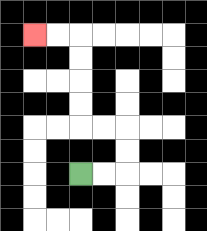{'start': '[3, 7]', 'end': '[1, 1]', 'path_directions': 'R,R,U,U,L,L,U,U,U,U,L,L', 'path_coordinates': '[[3, 7], [4, 7], [5, 7], [5, 6], [5, 5], [4, 5], [3, 5], [3, 4], [3, 3], [3, 2], [3, 1], [2, 1], [1, 1]]'}